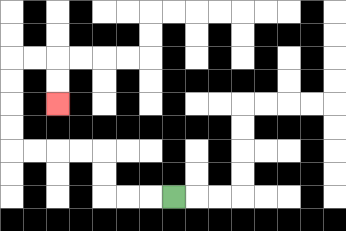{'start': '[7, 8]', 'end': '[2, 4]', 'path_directions': 'L,L,L,U,U,L,L,L,L,U,U,U,U,R,R,D,D', 'path_coordinates': '[[7, 8], [6, 8], [5, 8], [4, 8], [4, 7], [4, 6], [3, 6], [2, 6], [1, 6], [0, 6], [0, 5], [0, 4], [0, 3], [0, 2], [1, 2], [2, 2], [2, 3], [2, 4]]'}